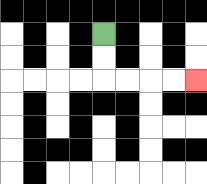{'start': '[4, 1]', 'end': '[8, 3]', 'path_directions': 'D,D,R,R,R,R', 'path_coordinates': '[[4, 1], [4, 2], [4, 3], [5, 3], [6, 3], [7, 3], [8, 3]]'}